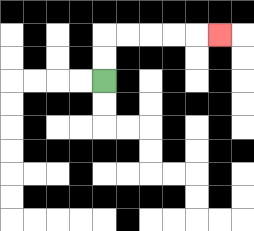{'start': '[4, 3]', 'end': '[9, 1]', 'path_directions': 'U,U,R,R,R,R,R', 'path_coordinates': '[[4, 3], [4, 2], [4, 1], [5, 1], [6, 1], [7, 1], [8, 1], [9, 1]]'}